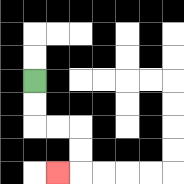{'start': '[1, 3]', 'end': '[2, 7]', 'path_directions': 'D,D,R,R,D,D,L', 'path_coordinates': '[[1, 3], [1, 4], [1, 5], [2, 5], [3, 5], [3, 6], [3, 7], [2, 7]]'}